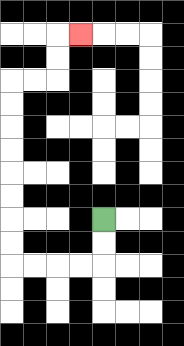{'start': '[4, 9]', 'end': '[3, 1]', 'path_directions': 'D,D,L,L,L,L,U,U,U,U,U,U,U,U,R,R,U,U,R', 'path_coordinates': '[[4, 9], [4, 10], [4, 11], [3, 11], [2, 11], [1, 11], [0, 11], [0, 10], [0, 9], [0, 8], [0, 7], [0, 6], [0, 5], [0, 4], [0, 3], [1, 3], [2, 3], [2, 2], [2, 1], [3, 1]]'}